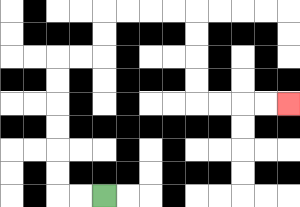{'start': '[4, 8]', 'end': '[12, 4]', 'path_directions': 'L,L,U,U,U,U,U,U,R,R,U,U,R,R,R,R,D,D,D,D,R,R,R,R', 'path_coordinates': '[[4, 8], [3, 8], [2, 8], [2, 7], [2, 6], [2, 5], [2, 4], [2, 3], [2, 2], [3, 2], [4, 2], [4, 1], [4, 0], [5, 0], [6, 0], [7, 0], [8, 0], [8, 1], [8, 2], [8, 3], [8, 4], [9, 4], [10, 4], [11, 4], [12, 4]]'}